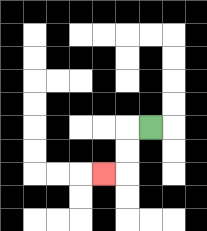{'start': '[6, 5]', 'end': '[4, 7]', 'path_directions': 'L,D,D,L', 'path_coordinates': '[[6, 5], [5, 5], [5, 6], [5, 7], [4, 7]]'}